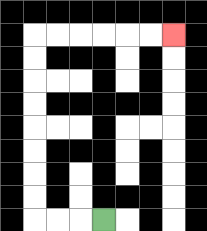{'start': '[4, 9]', 'end': '[7, 1]', 'path_directions': 'L,L,L,U,U,U,U,U,U,U,U,R,R,R,R,R,R', 'path_coordinates': '[[4, 9], [3, 9], [2, 9], [1, 9], [1, 8], [1, 7], [1, 6], [1, 5], [1, 4], [1, 3], [1, 2], [1, 1], [2, 1], [3, 1], [4, 1], [5, 1], [6, 1], [7, 1]]'}